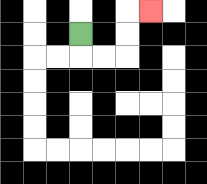{'start': '[3, 1]', 'end': '[6, 0]', 'path_directions': 'D,R,R,U,U,R', 'path_coordinates': '[[3, 1], [3, 2], [4, 2], [5, 2], [5, 1], [5, 0], [6, 0]]'}